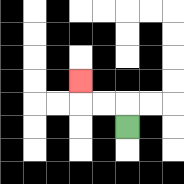{'start': '[5, 5]', 'end': '[3, 3]', 'path_directions': 'U,L,L,U', 'path_coordinates': '[[5, 5], [5, 4], [4, 4], [3, 4], [3, 3]]'}